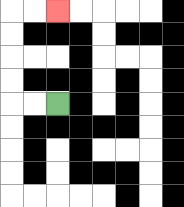{'start': '[2, 4]', 'end': '[2, 0]', 'path_directions': 'L,L,U,U,U,U,R,R', 'path_coordinates': '[[2, 4], [1, 4], [0, 4], [0, 3], [0, 2], [0, 1], [0, 0], [1, 0], [2, 0]]'}